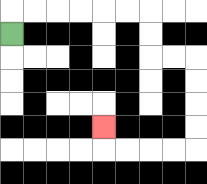{'start': '[0, 1]', 'end': '[4, 5]', 'path_directions': 'U,R,R,R,R,R,R,D,D,R,R,D,D,D,D,L,L,L,L,U', 'path_coordinates': '[[0, 1], [0, 0], [1, 0], [2, 0], [3, 0], [4, 0], [5, 0], [6, 0], [6, 1], [6, 2], [7, 2], [8, 2], [8, 3], [8, 4], [8, 5], [8, 6], [7, 6], [6, 6], [5, 6], [4, 6], [4, 5]]'}